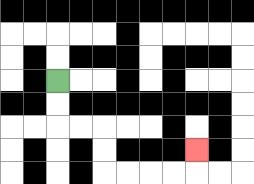{'start': '[2, 3]', 'end': '[8, 6]', 'path_directions': 'D,D,R,R,D,D,R,R,R,R,U', 'path_coordinates': '[[2, 3], [2, 4], [2, 5], [3, 5], [4, 5], [4, 6], [4, 7], [5, 7], [6, 7], [7, 7], [8, 7], [8, 6]]'}